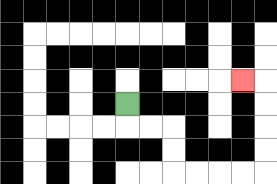{'start': '[5, 4]', 'end': '[10, 3]', 'path_directions': 'D,R,R,D,D,R,R,R,R,U,U,U,U,L', 'path_coordinates': '[[5, 4], [5, 5], [6, 5], [7, 5], [7, 6], [7, 7], [8, 7], [9, 7], [10, 7], [11, 7], [11, 6], [11, 5], [11, 4], [11, 3], [10, 3]]'}